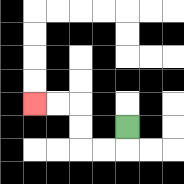{'start': '[5, 5]', 'end': '[1, 4]', 'path_directions': 'D,L,L,U,U,L,L', 'path_coordinates': '[[5, 5], [5, 6], [4, 6], [3, 6], [3, 5], [3, 4], [2, 4], [1, 4]]'}